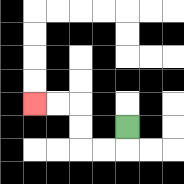{'start': '[5, 5]', 'end': '[1, 4]', 'path_directions': 'D,L,L,U,U,L,L', 'path_coordinates': '[[5, 5], [5, 6], [4, 6], [3, 6], [3, 5], [3, 4], [2, 4], [1, 4]]'}